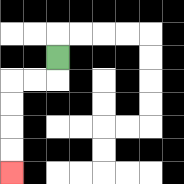{'start': '[2, 2]', 'end': '[0, 7]', 'path_directions': 'D,L,L,D,D,D,D', 'path_coordinates': '[[2, 2], [2, 3], [1, 3], [0, 3], [0, 4], [0, 5], [0, 6], [0, 7]]'}